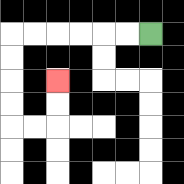{'start': '[6, 1]', 'end': '[2, 3]', 'path_directions': 'L,L,L,L,L,L,D,D,D,D,R,R,U,U', 'path_coordinates': '[[6, 1], [5, 1], [4, 1], [3, 1], [2, 1], [1, 1], [0, 1], [0, 2], [0, 3], [0, 4], [0, 5], [1, 5], [2, 5], [2, 4], [2, 3]]'}